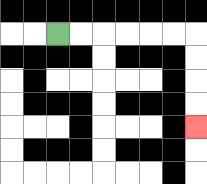{'start': '[2, 1]', 'end': '[8, 5]', 'path_directions': 'R,R,R,R,R,R,D,D,D,D', 'path_coordinates': '[[2, 1], [3, 1], [4, 1], [5, 1], [6, 1], [7, 1], [8, 1], [8, 2], [8, 3], [8, 4], [8, 5]]'}